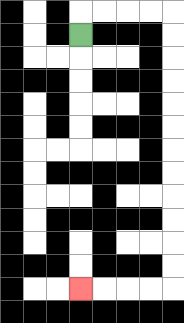{'start': '[3, 1]', 'end': '[3, 12]', 'path_directions': 'U,R,R,R,R,D,D,D,D,D,D,D,D,D,D,D,D,L,L,L,L', 'path_coordinates': '[[3, 1], [3, 0], [4, 0], [5, 0], [6, 0], [7, 0], [7, 1], [7, 2], [7, 3], [7, 4], [7, 5], [7, 6], [7, 7], [7, 8], [7, 9], [7, 10], [7, 11], [7, 12], [6, 12], [5, 12], [4, 12], [3, 12]]'}